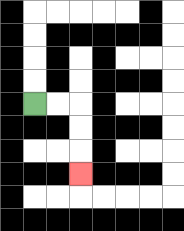{'start': '[1, 4]', 'end': '[3, 7]', 'path_directions': 'R,R,D,D,D', 'path_coordinates': '[[1, 4], [2, 4], [3, 4], [3, 5], [3, 6], [3, 7]]'}